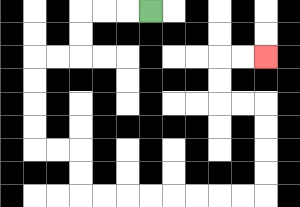{'start': '[6, 0]', 'end': '[11, 2]', 'path_directions': 'L,L,L,D,D,L,L,D,D,D,D,R,R,D,D,R,R,R,R,R,R,R,R,U,U,U,U,L,L,U,U,R,R', 'path_coordinates': '[[6, 0], [5, 0], [4, 0], [3, 0], [3, 1], [3, 2], [2, 2], [1, 2], [1, 3], [1, 4], [1, 5], [1, 6], [2, 6], [3, 6], [3, 7], [3, 8], [4, 8], [5, 8], [6, 8], [7, 8], [8, 8], [9, 8], [10, 8], [11, 8], [11, 7], [11, 6], [11, 5], [11, 4], [10, 4], [9, 4], [9, 3], [9, 2], [10, 2], [11, 2]]'}